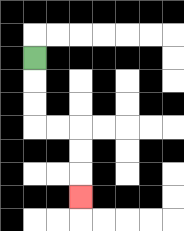{'start': '[1, 2]', 'end': '[3, 8]', 'path_directions': 'D,D,D,R,R,D,D,D', 'path_coordinates': '[[1, 2], [1, 3], [1, 4], [1, 5], [2, 5], [3, 5], [3, 6], [3, 7], [3, 8]]'}